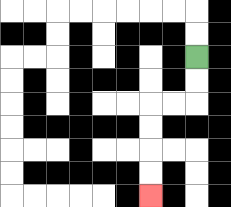{'start': '[8, 2]', 'end': '[6, 8]', 'path_directions': 'D,D,L,L,D,D,D,D', 'path_coordinates': '[[8, 2], [8, 3], [8, 4], [7, 4], [6, 4], [6, 5], [6, 6], [6, 7], [6, 8]]'}